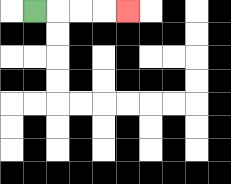{'start': '[1, 0]', 'end': '[5, 0]', 'path_directions': 'R,R,R,R', 'path_coordinates': '[[1, 0], [2, 0], [3, 0], [4, 0], [5, 0]]'}